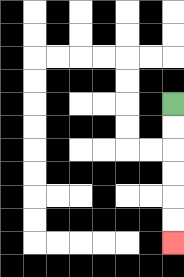{'start': '[7, 4]', 'end': '[7, 10]', 'path_directions': 'D,D,D,D,D,D', 'path_coordinates': '[[7, 4], [7, 5], [7, 6], [7, 7], [7, 8], [7, 9], [7, 10]]'}